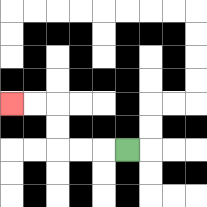{'start': '[5, 6]', 'end': '[0, 4]', 'path_directions': 'L,L,L,U,U,L,L', 'path_coordinates': '[[5, 6], [4, 6], [3, 6], [2, 6], [2, 5], [2, 4], [1, 4], [0, 4]]'}